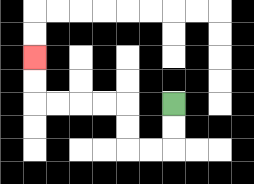{'start': '[7, 4]', 'end': '[1, 2]', 'path_directions': 'D,D,L,L,U,U,L,L,L,L,U,U', 'path_coordinates': '[[7, 4], [7, 5], [7, 6], [6, 6], [5, 6], [5, 5], [5, 4], [4, 4], [3, 4], [2, 4], [1, 4], [1, 3], [1, 2]]'}